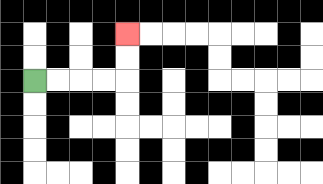{'start': '[1, 3]', 'end': '[5, 1]', 'path_directions': 'R,R,R,R,U,U', 'path_coordinates': '[[1, 3], [2, 3], [3, 3], [4, 3], [5, 3], [5, 2], [5, 1]]'}